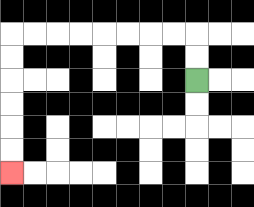{'start': '[8, 3]', 'end': '[0, 7]', 'path_directions': 'U,U,L,L,L,L,L,L,L,L,D,D,D,D,D,D', 'path_coordinates': '[[8, 3], [8, 2], [8, 1], [7, 1], [6, 1], [5, 1], [4, 1], [3, 1], [2, 1], [1, 1], [0, 1], [0, 2], [0, 3], [0, 4], [0, 5], [0, 6], [0, 7]]'}